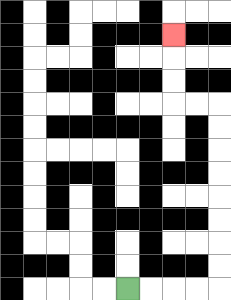{'start': '[5, 12]', 'end': '[7, 1]', 'path_directions': 'R,R,R,R,U,U,U,U,U,U,U,U,L,L,U,U,U', 'path_coordinates': '[[5, 12], [6, 12], [7, 12], [8, 12], [9, 12], [9, 11], [9, 10], [9, 9], [9, 8], [9, 7], [9, 6], [9, 5], [9, 4], [8, 4], [7, 4], [7, 3], [7, 2], [7, 1]]'}